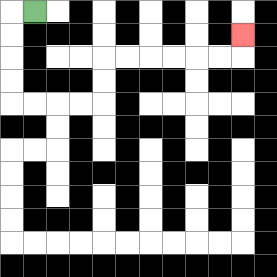{'start': '[1, 0]', 'end': '[10, 1]', 'path_directions': 'L,D,D,D,D,R,R,R,R,U,U,R,R,R,R,R,R,U', 'path_coordinates': '[[1, 0], [0, 0], [0, 1], [0, 2], [0, 3], [0, 4], [1, 4], [2, 4], [3, 4], [4, 4], [4, 3], [4, 2], [5, 2], [6, 2], [7, 2], [8, 2], [9, 2], [10, 2], [10, 1]]'}